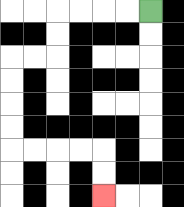{'start': '[6, 0]', 'end': '[4, 8]', 'path_directions': 'L,L,L,L,D,D,L,L,D,D,D,D,R,R,R,R,D,D', 'path_coordinates': '[[6, 0], [5, 0], [4, 0], [3, 0], [2, 0], [2, 1], [2, 2], [1, 2], [0, 2], [0, 3], [0, 4], [0, 5], [0, 6], [1, 6], [2, 6], [3, 6], [4, 6], [4, 7], [4, 8]]'}